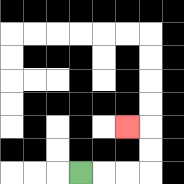{'start': '[3, 7]', 'end': '[5, 5]', 'path_directions': 'R,R,R,U,U,L', 'path_coordinates': '[[3, 7], [4, 7], [5, 7], [6, 7], [6, 6], [6, 5], [5, 5]]'}